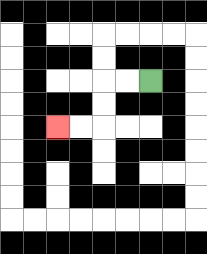{'start': '[6, 3]', 'end': '[2, 5]', 'path_directions': 'L,L,D,D,L,L', 'path_coordinates': '[[6, 3], [5, 3], [4, 3], [4, 4], [4, 5], [3, 5], [2, 5]]'}